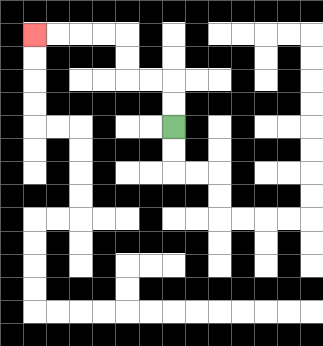{'start': '[7, 5]', 'end': '[1, 1]', 'path_directions': 'U,U,L,L,U,U,L,L,L,L', 'path_coordinates': '[[7, 5], [7, 4], [7, 3], [6, 3], [5, 3], [5, 2], [5, 1], [4, 1], [3, 1], [2, 1], [1, 1]]'}